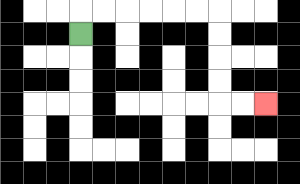{'start': '[3, 1]', 'end': '[11, 4]', 'path_directions': 'U,R,R,R,R,R,R,D,D,D,D,R,R', 'path_coordinates': '[[3, 1], [3, 0], [4, 0], [5, 0], [6, 0], [7, 0], [8, 0], [9, 0], [9, 1], [9, 2], [9, 3], [9, 4], [10, 4], [11, 4]]'}